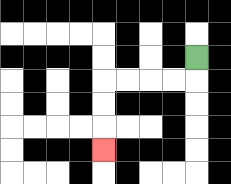{'start': '[8, 2]', 'end': '[4, 6]', 'path_directions': 'D,L,L,L,L,D,D,D', 'path_coordinates': '[[8, 2], [8, 3], [7, 3], [6, 3], [5, 3], [4, 3], [4, 4], [4, 5], [4, 6]]'}